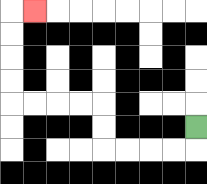{'start': '[8, 5]', 'end': '[1, 0]', 'path_directions': 'D,L,L,L,L,U,U,L,L,L,L,U,U,U,U,R', 'path_coordinates': '[[8, 5], [8, 6], [7, 6], [6, 6], [5, 6], [4, 6], [4, 5], [4, 4], [3, 4], [2, 4], [1, 4], [0, 4], [0, 3], [0, 2], [0, 1], [0, 0], [1, 0]]'}